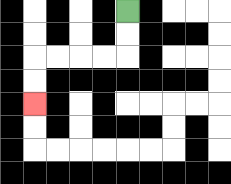{'start': '[5, 0]', 'end': '[1, 4]', 'path_directions': 'D,D,L,L,L,L,D,D', 'path_coordinates': '[[5, 0], [5, 1], [5, 2], [4, 2], [3, 2], [2, 2], [1, 2], [1, 3], [1, 4]]'}